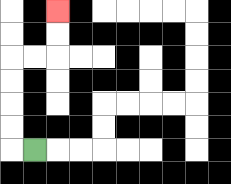{'start': '[1, 6]', 'end': '[2, 0]', 'path_directions': 'L,U,U,U,U,R,R,U,U', 'path_coordinates': '[[1, 6], [0, 6], [0, 5], [0, 4], [0, 3], [0, 2], [1, 2], [2, 2], [2, 1], [2, 0]]'}